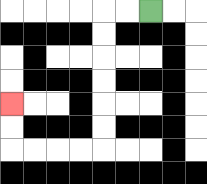{'start': '[6, 0]', 'end': '[0, 4]', 'path_directions': 'L,L,D,D,D,D,D,D,L,L,L,L,U,U', 'path_coordinates': '[[6, 0], [5, 0], [4, 0], [4, 1], [4, 2], [4, 3], [4, 4], [4, 5], [4, 6], [3, 6], [2, 6], [1, 6], [0, 6], [0, 5], [0, 4]]'}